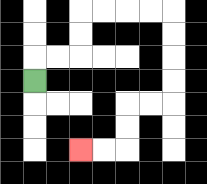{'start': '[1, 3]', 'end': '[3, 6]', 'path_directions': 'U,R,R,U,U,R,R,R,R,D,D,D,D,L,L,D,D,L,L', 'path_coordinates': '[[1, 3], [1, 2], [2, 2], [3, 2], [3, 1], [3, 0], [4, 0], [5, 0], [6, 0], [7, 0], [7, 1], [7, 2], [7, 3], [7, 4], [6, 4], [5, 4], [5, 5], [5, 6], [4, 6], [3, 6]]'}